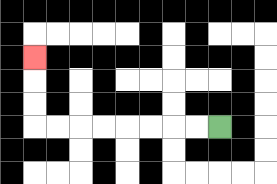{'start': '[9, 5]', 'end': '[1, 2]', 'path_directions': 'L,L,L,L,L,L,L,L,U,U,U', 'path_coordinates': '[[9, 5], [8, 5], [7, 5], [6, 5], [5, 5], [4, 5], [3, 5], [2, 5], [1, 5], [1, 4], [1, 3], [1, 2]]'}